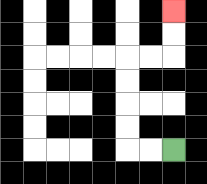{'start': '[7, 6]', 'end': '[7, 0]', 'path_directions': 'L,L,U,U,U,U,R,R,U,U', 'path_coordinates': '[[7, 6], [6, 6], [5, 6], [5, 5], [5, 4], [5, 3], [5, 2], [6, 2], [7, 2], [7, 1], [7, 0]]'}